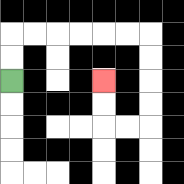{'start': '[0, 3]', 'end': '[4, 3]', 'path_directions': 'U,U,R,R,R,R,R,R,D,D,D,D,L,L,U,U', 'path_coordinates': '[[0, 3], [0, 2], [0, 1], [1, 1], [2, 1], [3, 1], [4, 1], [5, 1], [6, 1], [6, 2], [6, 3], [6, 4], [6, 5], [5, 5], [4, 5], [4, 4], [4, 3]]'}